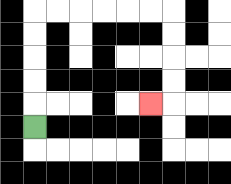{'start': '[1, 5]', 'end': '[6, 4]', 'path_directions': 'U,U,U,U,U,R,R,R,R,R,R,D,D,D,D,L', 'path_coordinates': '[[1, 5], [1, 4], [1, 3], [1, 2], [1, 1], [1, 0], [2, 0], [3, 0], [4, 0], [5, 0], [6, 0], [7, 0], [7, 1], [7, 2], [7, 3], [7, 4], [6, 4]]'}